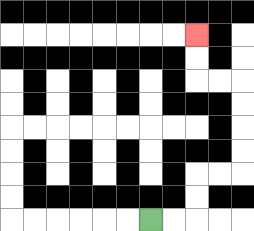{'start': '[6, 9]', 'end': '[8, 1]', 'path_directions': 'R,R,U,U,R,R,U,U,U,U,L,L,U,U', 'path_coordinates': '[[6, 9], [7, 9], [8, 9], [8, 8], [8, 7], [9, 7], [10, 7], [10, 6], [10, 5], [10, 4], [10, 3], [9, 3], [8, 3], [8, 2], [8, 1]]'}